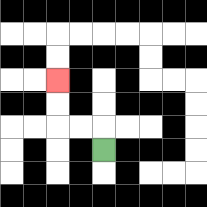{'start': '[4, 6]', 'end': '[2, 3]', 'path_directions': 'U,L,L,U,U', 'path_coordinates': '[[4, 6], [4, 5], [3, 5], [2, 5], [2, 4], [2, 3]]'}